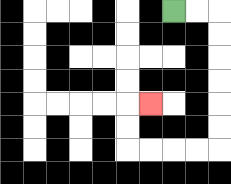{'start': '[7, 0]', 'end': '[6, 4]', 'path_directions': 'R,R,D,D,D,D,D,D,L,L,L,L,U,U,R', 'path_coordinates': '[[7, 0], [8, 0], [9, 0], [9, 1], [9, 2], [9, 3], [9, 4], [9, 5], [9, 6], [8, 6], [7, 6], [6, 6], [5, 6], [5, 5], [5, 4], [6, 4]]'}